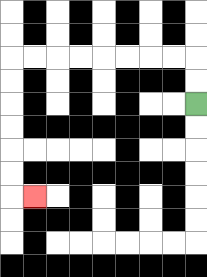{'start': '[8, 4]', 'end': '[1, 8]', 'path_directions': 'U,U,L,L,L,L,L,L,L,L,D,D,D,D,D,D,R', 'path_coordinates': '[[8, 4], [8, 3], [8, 2], [7, 2], [6, 2], [5, 2], [4, 2], [3, 2], [2, 2], [1, 2], [0, 2], [0, 3], [0, 4], [0, 5], [0, 6], [0, 7], [0, 8], [1, 8]]'}